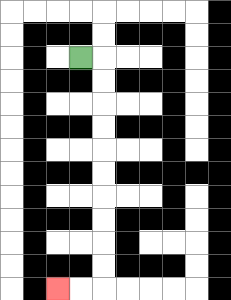{'start': '[3, 2]', 'end': '[2, 12]', 'path_directions': 'R,D,D,D,D,D,D,D,D,D,D,L,L', 'path_coordinates': '[[3, 2], [4, 2], [4, 3], [4, 4], [4, 5], [4, 6], [4, 7], [4, 8], [4, 9], [4, 10], [4, 11], [4, 12], [3, 12], [2, 12]]'}